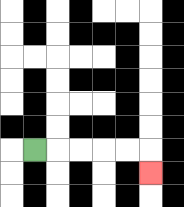{'start': '[1, 6]', 'end': '[6, 7]', 'path_directions': 'R,R,R,R,R,D', 'path_coordinates': '[[1, 6], [2, 6], [3, 6], [4, 6], [5, 6], [6, 6], [6, 7]]'}